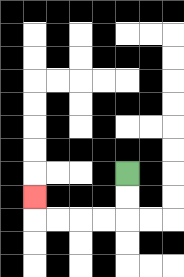{'start': '[5, 7]', 'end': '[1, 8]', 'path_directions': 'D,D,L,L,L,L,U', 'path_coordinates': '[[5, 7], [5, 8], [5, 9], [4, 9], [3, 9], [2, 9], [1, 9], [1, 8]]'}